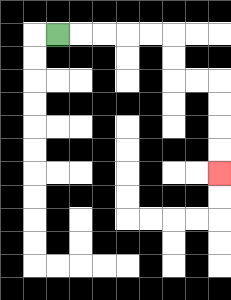{'start': '[2, 1]', 'end': '[9, 7]', 'path_directions': 'R,R,R,R,R,D,D,R,R,D,D,D,D', 'path_coordinates': '[[2, 1], [3, 1], [4, 1], [5, 1], [6, 1], [7, 1], [7, 2], [7, 3], [8, 3], [9, 3], [9, 4], [9, 5], [9, 6], [9, 7]]'}